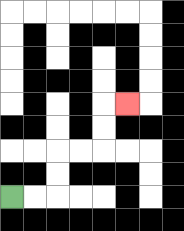{'start': '[0, 8]', 'end': '[5, 4]', 'path_directions': 'R,R,U,U,R,R,U,U,R', 'path_coordinates': '[[0, 8], [1, 8], [2, 8], [2, 7], [2, 6], [3, 6], [4, 6], [4, 5], [4, 4], [5, 4]]'}